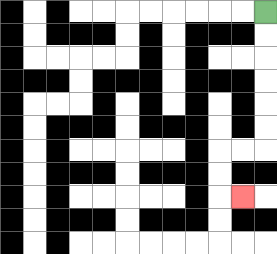{'start': '[11, 0]', 'end': '[10, 8]', 'path_directions': 'D,D,D,D,D,D,L,L,D,D,R', 'path_coordinates': '[[11, 0], [11, 1], [11, 2], [11, 3], [11, 4], [11, 5], [11, 6], [10, 6], [9, 6], [9, 7], [9, 8], [10, 8]]'}